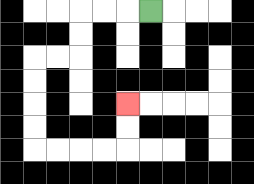{'start': '[6, 0]', 'end': '[5, 4]', 'path_directions': 'L,L,L,D,D,L,L,D,D,D,D,R,R,R,R,U,U', 'path_coordinates': '[[6, 0], [5, 0], [4, 0], [3, 0], [3, 1], [3, 2], [2, 2], [1, 2], [1, 3], [1, 4], [1, 5], [1, 6], [2, 6], [3, 6], [4, 6], [5, 6], [5, 5], [5, 4]]'}